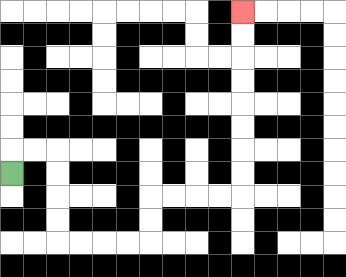{'start': '[0, 7]', 'end': '[10, 0]', 'path_directions': 'U,R,R,D,D,D,D,R,R,R,R,U,U,R,R,R,R,U,U,U,U,U,U,U,U', 'path_coordinates': '[[0, 7], [0, 6], [1, 6], [2, 6], [2, 7], [2, 8], [2, 9], [2, 10], [3, 10], [4, 10], [5, 10], [6, 10], [6, 9], [6, 8], [7, 8], [8, 8], [9, 8], [10, 8], [10, 7], [10, 6], [10, 5], [10, 4], [10, 3], [10, 2], [10, 1], [10, 0]]'}